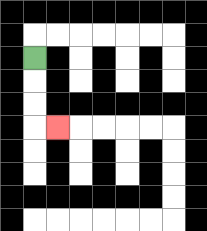{'start': '[1, 2]', 'end': '[2, 5]', 'path_directions': 'D,D,D,R', 'path_coordinates': '[[1, 2], [1, 3], [1, 4], [1, 5], [2, 5]]'}